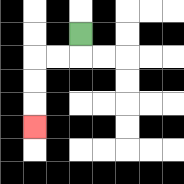{'start': '[3, 1]', 'end': '[1, 5]', 'path_directions': 'D,L,L,D,D,D', 'path_coordinates': '[[3, 1], [3, 2], [2, 2], [1, 2], [1, 3], [1, 4], [1, 5]]'}